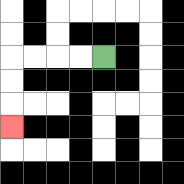{'start': '[4, 2]', 'end': '[0, 5]', 'path_directions': 'L,L,L,L,D,D,D', 'path_coordinates': '[[4, 2], [3, 2], [2, 2], [1, 2], [0, 2], [0, 3], [0, 4], [0, 5]]'}